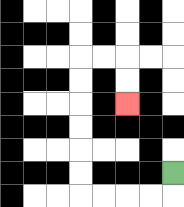{'start': '[7, 7]', 'end': '[5, 4]', 'path_directions': 'D,L,L,L,L,U,U,U,U,U,U,R,R,D,D', 'path_coordinates': '[[7, 7], [7, 8], [6, 8], [5, 8], [4, 8], [3, 8], [3, 7], [3, 6], [3, 5], [3, 4], [3, 3], [3, 2], [4, 2], [5, 2], [5, 3], [5, 4]]'}